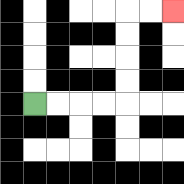{'start': '[1, 4]', 'end': '[7, 0]', 'path_directions': 'R,R,R,R,U,U,U,U,R,R', 'path_coordinates': '[[1, 4], [2, 4], [3, 4], [4, 4], [5, 4], [5, 3], [5, 2], [5, 1], [5, 0], [6, 0], [7, 0]]'}